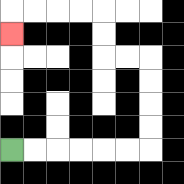{'start': '[0, 6]', 'end': '[0, 1]', 'path_directions': 'R,R,R,R,R,R,U,U,U,U,L,L,U,U,L,L,L,L,D', 'path_coordinates': '[[0, 6], [1, 6], [2, 6], [3, 6], [4, 6], [5, 6], [6, 6], [6, 5], [6, 4], [6, 3], [6, 2], [5, 2], [4, 2], [4, 1], [4, 0], [3, 0], [2, 0], [1, 0], [0, 0], [0, 1]]'}